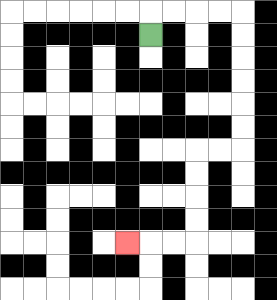{'start': '[6, 1]', 'end': '[5, 10]', 'path_directions': 'U,R,R,R,R,D,D,D,D,D,D,L,L,D,D,D,D,L,L,L', 'path_coordinates': '[[6, 1], [6, 0], [7, 0], [8, 0], [9, 0], [10, 0], [10, 1], [10, 2], [10, 3], [10, 4], [10, 5], [10, 6], [9, 6], [8, 6], [8, 7], [8, 8], [8, 9], [8, 10], [7, 10], [6, 10], [5, 10]]'}